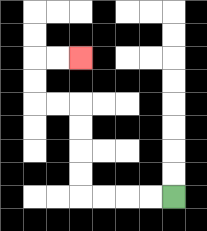{'start': '[7, 8]', 'end': '[3, 2]', 'path_directions': 'L,L,L,L,U,U,U,U,L,L,U,U,R,R', 'path_coordinates': '[[7, 8], [6, 8], [5, 8], [4, 8], [3, 8], [3, 7], [3, 6], [3, 5], [3, 4], [2, 4], [1, 4], [1, 3], [1, 2], [2, 2], [3, 2]]'}